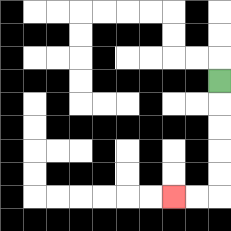{'start': '[9, 3]', 'end': '[7, 8]', 'path_directions': 'D,D,D,D,D,L,L', 'path_coordinates': '[[9, 3], [9, 4], [9, 5], [9, 6], [9, 7], [9, 8], [8, 8], [7, 8]]'}